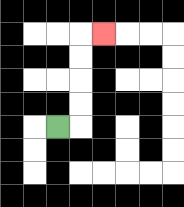{'start': '[2, 5]', 'end': '[4, 1]', 'path_directions': 'R,U,U,U,U,R', 'path_coordinates': '[[2, 5], [3, 5], [3, 4], [3, 3], [3, 2], [3, 1], [4, 1]]'}